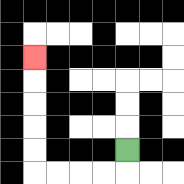{'start': '[5, 6]', 'end': '[1, 2]', 'path_directions': 'D,L,L,L,L,U,U,U,U,U', 'path_coordinates': '[[5, 6], [5, 7], [4, 7], [3, 7], [2, 7], [1, 7], [1, 6], [1, 5], [1, 4], [1, 3], [1, 2]]'}